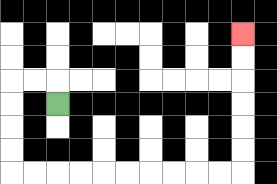{'start': '[2, 4]', 'end': '[10, 1]', 'path_directions': 'U,L,L,D,D,D,D,R,R,R,R,R,R,R,R,R,R,U,U,U,U,U,U', 'path_coordinates': '[[2, 4], [2, 3], [1, 3], [0, 3], [0, 4], [0, 5], [0, 6], [0, 7], [1, 7], [2, 7], [3, 7], [4, 7], [5, 7], [6, 7], [7, 7], [8, 7], [9, 7], [10, 7], [10, 6], [10, 5], [10, 4], [10, 3], [10, 2], [10, 1]]'}